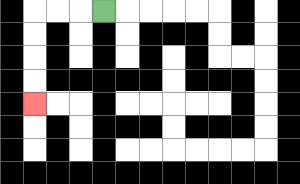{'start': '[4, 0]', 'end': '[1, 4]', 'path_directions': 'L,L,L,D,D,D,D', 'path_coordinates': '[[4, 0], [3, 0], [2, 0], [1, 0], [1, 1], [1, 2], [1, 3], [1, 4]]'}